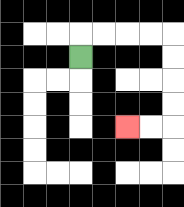{'start': '[3, 2]', 'end': '[5, 5]', 'path_directions': 'U,R,R,R,R,D,D,D,D,L,L', 'path_coordinates': '[[3, 2], [3, 1], [4, 1], [5, 1], [6, 1], [7, 1], [7, 2], [7, 3], [7, 4], [7, 5], [6, 5], [5, 5]]'}